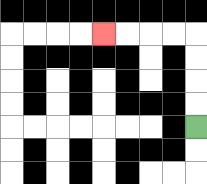{'start': '[8, 5]', 'end': '[4, 1]', 'path_directions': 'U,U,U,U,L,L,L,L', 'path_coordinates': '[[8, 5], [8, 4], [8, 3], [8, 2], [8, 1], [7, 1], [6, 1], [5, 1], [4, 1]]'}